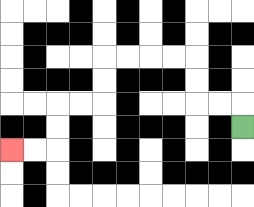{'start': '[10, 5]', 'end': '[0, 6]', 'path_directions': 'U,L,L,U,U,L,L,L,L,D,D,L,L,D,D,L,L', 'path_coordinates': '[[10, 5], [10, 4], [9, 4], [8, 4], [8, 3], [8, 2], [7, 2], [6, 2], [5, 2], [4, 2], [4, 3], [4, 4], [3, 4], [2, 4], [2, 5], [2, 6], [1, 6], [0, 6]]'}